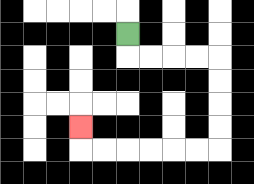{'start': '[5, 1]', 'end': '[3, 5]', 'path_directions': 'D,R,R,R,R,D,D,D,D,L,L,L,L,L,L,U', 'path_coordinates': '[[5, 1], [5, 2], [6, 2], [7, 2], [8, 2], [9, 2], [9, 3], [9, 4], [9, 5], [9, 6], [8, 6], [7, 6], [6, 6], [5, 6], [4, 6], [3, 6], [3, 5]]'}